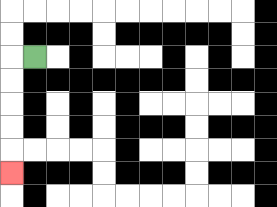{'start': '[1, 2]', 'end': '[0, 7]', 'path_directions': 'L,D,D,D,D,D', 'path_coordinates': '[[1, 2], [0, 2], [0, 3], [0, 4], [0, 5], [0, 6], [0, 7]]'}